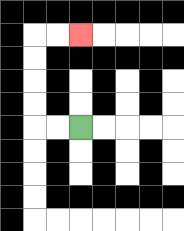{'start': '[3, 5]', 'end': '[3, 1]', 'path_directions': 'L,L,U,U,U,U,R,R', 'path_coordinates': '[[3, 5], [2, 5], [1, 5], [1, 4], [1, 3], [1, 2], [1, 1], [2, 1], [3, 1]]'}